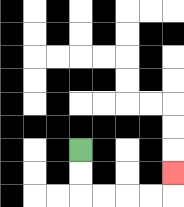{'start': '[3, 6]', 'end': '[7, 7]', 'path_directions': 'D,D,R,R,R,R,U', 'path_coordinates': '[[3, 6], [3, 7], [3, 8], [4, 8], [5, 8], [6, 8], [7, 8], [7, 7]]'}